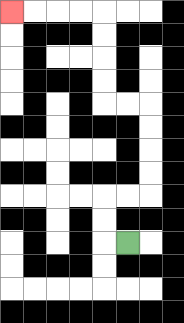{'start': '[5, 10]', 'end': '[0, 0]', 'path_directions': 'L,U,U,R,R,U,U,U,U,L,L,U,U,U,U,L,L,L,L', 'path_coordinates': '[[5, 10], [4, 10], [4, 9], [4, 8], [5, 8], [6, 8], [6, 7], [6, 6], [6, 5], [6, 4], [5, 4], [4, 4], [4, 3], [4, 2], [4, 1], [4, 0], [3, 0], [2, 0], [1, 0], [0, 0]]'}